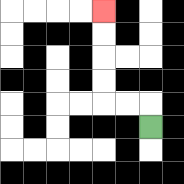{'start': '[6, 5]', 'end': '[4, 0]', 'path_directions': 'U,L,L,U,U,U,U', 'path_coordinates': '[[6, 5], [6, 4], [5, 4], [4, 4], [4, 3], [4, 2], [4, 1], [4, 0]]'}